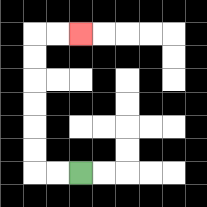{'start': '[3, 7]', 'end': '[3, 1]', 'path_directions': 'L,L,U,U,U,U,U,U,R,R', 'path_coordinates': '[[3, 7], [2, 7], [1, 7], [1, 6], [1, 5], [1, 4], [1, 3], [1, 2], [1, 1], [2, 1], [3, 1]]'}